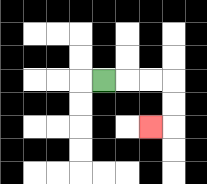{'start': '[4, 3]', 'end': '[6, 5]', 'path_directions': 'R,R,R,D,D,L', 'path_coordinates': '[[4, 3], [5, 3], [6, 3], [7, 3], [7, 4], [7, 5], [6, 5]]'}